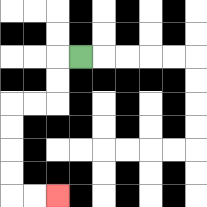{'start': '[3, 2]', 'end': '[2, 8]', 'path_directions': 'L,D,D,L,L,D,D,D,D,R,R', 'path_coordinates': '[[3, 2], [2, 2], [2, 3], [2, 4], [1, 4], [0, 4], [0, 5], [0, 6], [0, 7], [0, 8], [1, 8], [2, 8]]'}